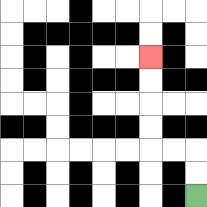{'start': '[8, 8]', 'end': '[6, 2]', 'path_directions': 'U,U,L,L,U,U,U,U', 'path_coordinates': '[[8, 8], [8, 7], [8, 6], [7, 6], [6, 6], [6, 5], [6, 4], [6, 3], [6, 2]]'}